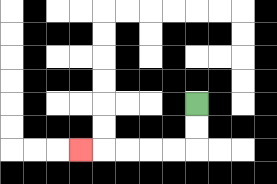{'start': '[8, 4]', 'end': '[3, 6]', 'path_directions': 'D,D,L,L,L,L,L', 'path_coordinates': '[[8, 4], [8, 5], [8, 6], [7, 6], [6, 6], [5, 6], [4, 6], [3, 6]]'}